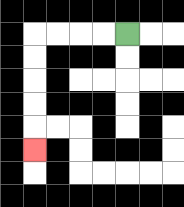{'start': '[5, 1]', 'end': '[1, 6]', 'path_directions': 'L,L,L,L,D,D,D,D,D', 'path_coordinates': '[[5, 1], [4, 1], [3, 1], [2, 1], [1, 1], [1, 2], [1, 3], [1, 4], [1, 5], [1, 6]]'}